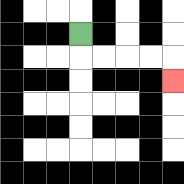{'start': '[3, 1]', 'end': '[7, 3]', 'path_directions': 'D,R,R,R,R,D', 'path_coordinates': '[[3, 1], [3, 2], [4, 2], [5, 2], [6, 2], [7, 2], [7, 3]]'}